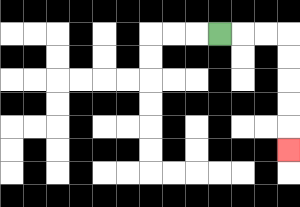{'start': '[9, 1]', 'end': '[12, 6]', 'path_directions': 'R,R,R,D,D,D,D,D', 'path_coordinates': '[[9, 1], [10, 1], [11, 1], [12, 1], [12, 2], [12, 3], [12, 4], [12, 5], [12, 6]]'}